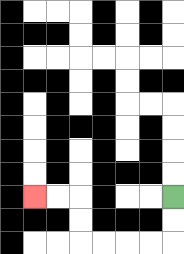{'start': '[7, 8]', 'end': '[1, 8]', 'path_directions': 'D,D,L,L,L,L,U,U,L,L', 'path_coordinates': '[[7, 8], [7, 9], [7, 10], [6, 10], [5, 10], [4, 10], [3, 10], [3, 9], [3, 8], [2, 8], [1, 8]]'}